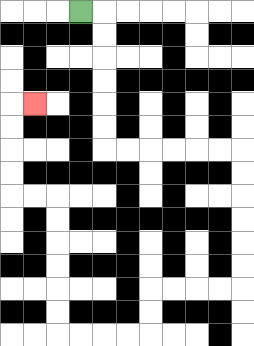{'start': '[3, 0]', 'end': '[1, 4]', 'path_directions': 'R,D,D,D,D,D,D,R,R,R,R,R,R,D,D,D,D,D,D,L,L,L,L,D,D,L,L,L,L,U,U,U,U,U,U,L,L,U,U,U,U,R', 'path_coordinates': '[[3, 0], [4, 0], [4, 1], [4, 2], [4, 3], [4, 4], [4, 5], [4, 6], [5, 6], [6, 6], [7, 6], [8, 6], [9, 6], [10, 6], [10, 7], [10, 8], [10, 9], [10, 10], [10, 11], [10, 12], [9, 12], [8, 12], [7, 12], [6, 12], [6, 13], [6, 14], [5, 14], [4, 14], [3, 14], [2, 14], [2, 13], [2, 12], [2, 11], [2, 10], [2, 9], [2, 8], [1, 8], [0, 8], [0, 7], [0, 6], [0, 5], [0, 4], [1, 4]]'}